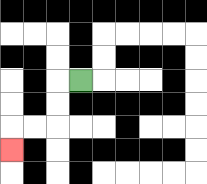{'start': '[3, 3]', 'end': '[0, 6]', 'path_directions': 'L,D,D,L,L,D', 'path_coordinates': '[[3, 3], [2, 3], [2, 4], [2, 5], [1, 5], [0, 5], [0, 6]]'}